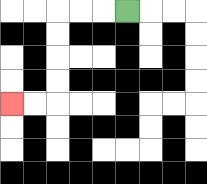{'start': '[5, 0]', 'end': '[0, 4]', 'path_directions': 'L,L,L,D,D,D,D,L,L', 'path_coordinates': '[[5, 0], [4, 0], [3, 0], [2, 0], [2, 1], [2, 2], [2, 3], [2, 4], [1, 4], [0, 4]]'}